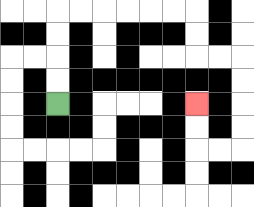{'start': '[2, 4]', 'end': '[8, 4]', 'path_directions': 'U,U,U,U,R,R,R,R,R,R,D,D,R,R,D,D,D,D,L,L,U,U', 'path_coordinates': '[[2, 4], [2, 3], [2, 2], [2, 1], [2, 0], [3, 0], [4, 0], [5, 0], [6, 0], [7, 0], [8, 0], [8, 1], [8, 2], [9, 2], [10, 2], [10, 3], [10, 4], [10, 5], [10, 6], [9, 6], [8, 6], [8, 5], [8, 4]]'}